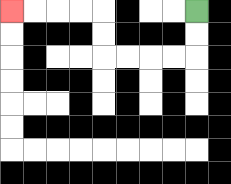{'start': '[8, 0]', 'end': '[0, 0]', 'path_directions': 'D,D,L,L,L,L,U,U,L,L,L,L', 'path_coordinates': '[[8, 0], [8, 1], [8, 2], [7, 2], [6, 2], [5, 2], [4, 2], [4, 1], [4, 0], [3, 0], [2, 0], [1, 0], [0, 0]]'}